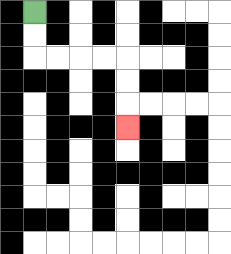{'start': '[1, 0]', 'end': '[5, 5]', 'path_directions': 'D,D,R,R,R,R,D,D,D', 'path_coordinates': '[[1, 0], [1, 1], [1, 2], [2, 2], [3, 2], [4, 2], [5, 2], [5, 3], [5, 4], [5, 5]]'}